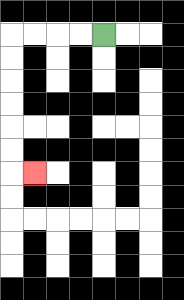{'start': '[4, 1]', 'end': '[1, 7]', 'path_directions': 'L,L,L,L,D,D,D,D,D,D,R', 'path_coordinates': '[[4, 1], [3, 1], [2, 1], [1, 1], [0, 1], [0, 2], [0, 3], [0, 4], [0, 5], [0, 6], [0, 7], [1, 7]]'}